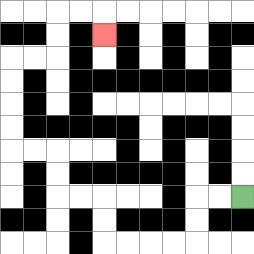{'start': '[10, 8]', 'end': '[4, 1]', 'path_directions': 'L,L,D,D,L,L,L,L,U,U,L,L,U,U,L,L,U,U,U,U,R,R,U,U,R,R,D', 'path_coordinates': '[[10, 8], [9, 8], [8, 8], [8, 9], [8, 10], [7, 10], [6, 10], [5, 10], [4, 10], [4, 9], [4, 8], [3, 8], [2, 8], [2, 7], [2, 6], [1, 6], [0, 6], [0, 5], [0, 4], [0, 3], [0, 2], [1, 2], [2, 2], [2, 1], [2, 0], [3, 0], [4, 0], [4, 1]]'}